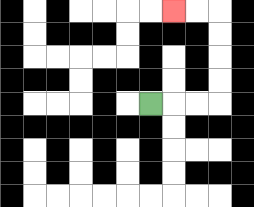{'start': '[6, 4]', 'end': '[7, 0]', 'path_directions': 'R,R,R,U,U,U,U,L,L', 'path_coordinates': '[[6, 4], [7, 4], [8, 4], [9, 4], [9, 3], [9, 2], [9, 1], [9, 0], [8, 0], [7, 0]]'}